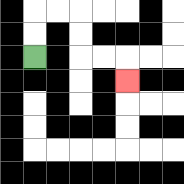{'start': '[1, 2]', 'end': '[5, 3]', 'path_directions': 'U,U,R,R,D,D,R,R,D', 'path_coordinates': '[[1, 2], [1, 1], [1, 0], [2, 0], [3, 0], [3, 1], [3, 2], [4, 2], [5, 2], [5, 3]]'}